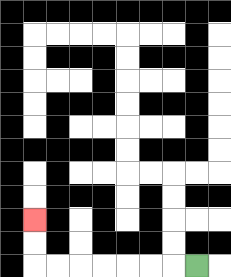{'start': '[8, 11]', 'end': '[1, 9]', 'path_directions': 'L,L,L,L,L,L,L,U,U', 'path_coordinates': '[[8, 11], [7, 11], [6, 11], [5, 11], [4, 11], [3, 11], [2, 11], [1, 11], [1, 10], [1, 9]]'}